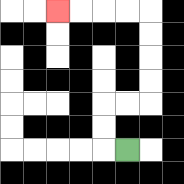{'start': '[5, 6]', 'end': '[2, 0]', 'path_directions': 'L,U,U,R,R,U,U,U,U,L,L,L,L', 'path_coordinates': '[[5, 6], [4, 6], [4, 5], [4, 4], [5, 4], [6, 4], [6, 3], [6, 2], [6, 1], [6, 0], [5, 0], [4, 0], [3, 0], [2, 0]]'}